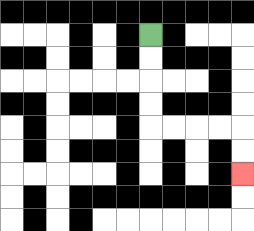{'start': '[6, 1]', 'end': '[10, 7]', 'path_directions': 'D,D,D,D,R,R,R,R,D,D', 'path_coordinates': '[[6, 1], [6, 2], [6, 3], [6, 4], [6, 5], [7, 5], [8, 5], [9, 5], [10, 5], [10, 6], [10, 7]]'}